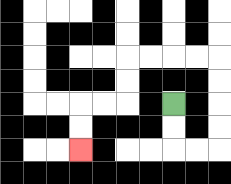{'start': '[7, 4]', 'end': '[3, 6]', 'path_directions': 'D,D,R,R,U,U,U,U,L,L,L,L,D,D,L,L,D,D', 'path_coordinates': '[[7, 4], [7, 5], [7, 6], [8, 6], [9, 6], [9, 5], [9, 4], [9, 3], [9, 2], [8, 2], [7, 2], [6, 2], [5, 2], [5, 3], [5, 4], [4, 4], [3, 4], [3, 5], [3, 6]]'}